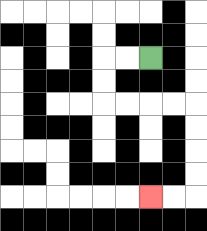{'start': '[6, 2]', 'end': '[6, 8]', 'path_directions': 'L,L,D,D,R,R,R,R,D,D,D,D,L,L', 'path_coordinates': '[[6, 2], [5, 2], [4, 2], [4, 3], [4, 4], [5, 4], [6, 4], [7, 4], [8, 4], [8, 5], [8, 6], [8, 7], [8, 8], [7, 8], [6, 8]]'}